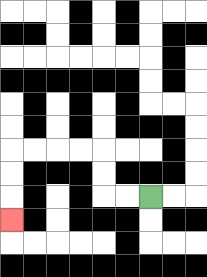{'start': '[6, 8]', 'end': '[0, 9]', 'path_directions': 'L,L,U,U,L,L,L,L,D,D,D', 'path_coordinates': '[[6, 8], [5, 8], [4, 8], [4, 7], [4, 6], [3, 6], [2, 6], [1, 6], [0, 6], [0, 7], [0, 8], [0, 9]]'}